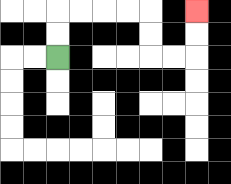{'start': '[2, 2]', 'end': '[8, 0]', 'path_directions': 'U,U,R,R,R,R,D,D,R,R,U,U', 'path_coordinates': '[[2, 2], [2, 1], [2, 0], [3, 0], [4, 0], [5, 0], [6, 0], [6, 1], [6, 2], [7, 2], [8, 2], [8, 1], [8, 0]]'}